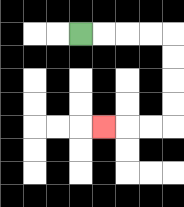{'start': '[3, 1]', 'end': '[4, 5]', 'path_directions': 'R,R,R,R,D,D,D,D,L,L,L', 'path_coordinates': '[[3, 1], [4, 1], [5, 1], [6, 1], [7, 1], [7, 2], [7, 3], [7, 4], [7, 5], [6, 5], [5, 5], [4, 5]]'}